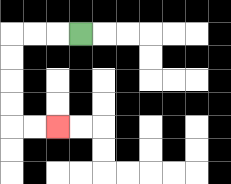{'start': '[3, 1]', 'end': '[2, 5]', 'path_directions': 'L,L,L,D,D,D,D,R,R', 'path_coordinates': '[[3, 1], [2, 1], [1, 1], [0, 1], [0, 2], [0, 3], [0, 4], [0, 5], [1, 5], [2, 5]]'}